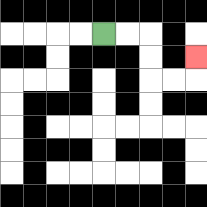{'start': '[4, 1]', 'end': '[8, 2]', 'path_directions': 'R,R,D,D,R,R,U', 'path_coordinates': '[[4, 1], [5, 1], [6, 1], [6, 2], [6, 3], [7, 3], [8, 3], [8, 2]]'}